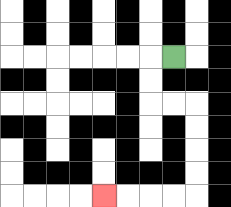{'start': '[7, 2]', 'end': '[4, 8]', 'path_directions': 'L,D,D,R,R,D,D,D,D,L,L,L,L', 'path_coordinates': '[[7, 2], [6, 2], [6, 3], [6, 4], [7, 4], [8, 4], [8, 5], [8, 6], [8, 7], [8, 8], [7, 8], [6, 8], [5, 8], [4, 8]]'}